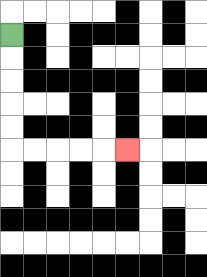{'start': '[0, 1]', 'end': '[5, 6]', 'path_directions': 'D,D,D,D,D,R,R,R,R,R', 'path_coordinates': '[[0, 1], [0, 2], [0, 3], [0, 4], [0, 5], [0, 6], [1, 6], [2, 6], [3, 6], [4, 6], [5, 6]]'}